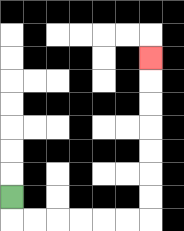{'start': '[0, 8]', 'end': '[6, 2]', 'path_directions': 'D,R,R,R,R,R,R,U,U,U,U,U,U,U', 'path_coordinates': '[[0, 8], [0, 9], [1, 9], [2, 9], [3, 9], [4, 9], [5, 9], [6, 9], [6, 8], [6, 7], [6, 6], [6, 5], [6, 4], [6, 3], [6, 2]]'}